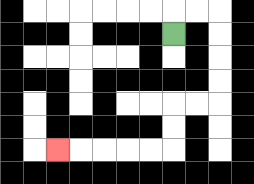{'start': '[7, 1]', 'end': '[2, 6]', 'path_directions': 'U,R,R,D,D,D,D,L,L,D,D,L,L,L,L,L', 'path_coordinates': '[[7, 1], [7, 0], [8, 0], [9, 0], [9, 1], [9, 2], [9, 3], [9, 4], [8, 4], [7, 4], [7, 5], [7, 6], [6, 6], [5, 6], [4, 6], [3, 6], [2, 6]]'}